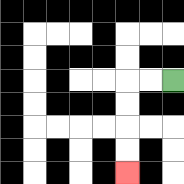{'start': '[7, 3]', 'end': '[5, 7]', 'path_directions': 'L,L,D,D,D,D', 'path_coordinates': '[[7, 3], [6, 3], [5, 3], [5, 4], [5, 5], [5, 6], [5, 7]]'}